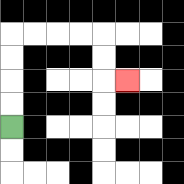{'start': '[0, 5]', 'end': '[5, 3]', 'path_directions': 'U,U,U,U,R,R,R,R,D,D,R', 'path_coordinates': '[[0, 5], [0, 4], [0, 3], [0, 2], [0, 1], [1, 1], [2, 1], [3, 1], [4, 1], [4, 2], [4, 3], [5, 3]]'}